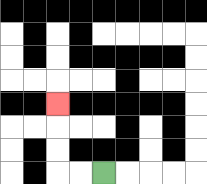{'start': '[4, 7]', 'end': '[2, 4]', 'path_directions': 'L,L,U,U,U', 'path_coordinates': '[[4, 7], [3, 7], [2, 7], [2, 6], [2, 5], [2, 4]]'}